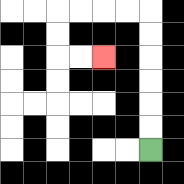{'start': '[6, 6]', 'end': '[4, 2]', 'path_directions': 'U,U,U,U,U,U,L,L,L,L,D,D,R,R', 'path_coordinates': '[[6, 6], [6, 5], [6, 4], [6, 3], [6, 2], [6, 1], [6, 0], [5, 0], [4, 0], [3, 0], [2, 0], [2, 1], [2, 2], [3, 2], [4, 2]]'}